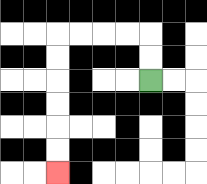{'start': '[6, 3]', 'end': '[2, 7]', 'path_directions': 'U,U,L,L,L,L,D,D,D,D,D,D', 'path_coordinates': '[[6, 3], [6, 2], [6, 1], [5, 1], [4, 1], [3, 1], [2, 1], [2, 2], [2, 3], [2, 4], [2, 5], [2, 6], [2, 7]]'}